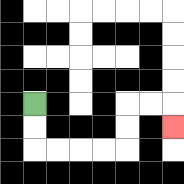{'start': '[1, 4]', 'end': '[7, 5]', 'path_directions': 'D,D,R,R,R,R,U,U,R,R,D', 'path_coordinates': '[[1, 4], [1, 5], [1, 6], [2, 6], [3, 6], [4, 6], [5, 6], [5, 5], [5, 4], [6, 4], [7, 4], [7, 5]]'}